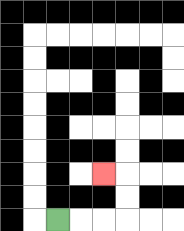{'start': '[2, 9]', 'end': '[4, 7]', 'path_directions': 'R,R,R,U,U,L', 'path_coordinates': '[[2, 9], [3, 9], [4, 9], [5, 9], [5, 8], [5, 7], [4, 7]]'}